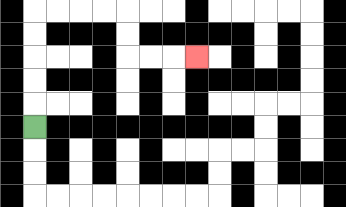{'start': '[1, 5]', 'end': '[8, 2]', 'path_directions': 'U,U,U,U,U,R,R,R,R,D,D,R,R,R', 'path_coordinates': '[[1, 5], [1, 4], [1, 3], [1, 2], [1, 1], [1, 0], [2, 0], [3, 0], [4, 0], [5, 0], [5, 1], [5, 2], [6, 2], [7, 2], [8, 2]]'}